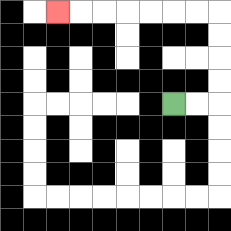{'start': '[7, 4]', 'end': '[2, 0]', 'path_directions': 'R,R,U,U,U,U,L,L,L,L,L,L,L', 'path_coordinates': '[[7, 4], [8, 4], [9, 4], [9, 3], [9, 2], [9, 1], [9, 0], [8, 0], [7, 0], [6, 0], [5, 0], [4, 0], [3, 0], [2, 0]]'}